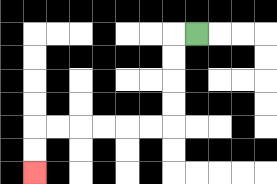{'start': '[8, 1]', 'end': '[1, 7]', 'path_directions': 'L,D,D,D,D,L,L,L,L,L,L,D,D', 'path_coordinates': '[[8, 1], [7, 1], [7, 2], [7, 3], [7, 4], [7, 5], [6, 5], [5, 5], [4, 5], [3, 5], [2, 5], [1, 5], [1, 6], [1, 7]]'}